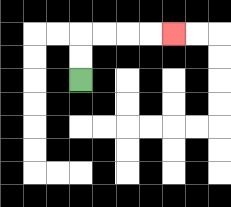{'start': '[3, 3]', 'end': '[7, 1]', 'path_directions': 'U,U,R,R,R,R', 'path_coordinates': '[[3, 3], [3, 2], [3, 1], [4, 1], [5, 1], [6, 1], [7, 1]]'}